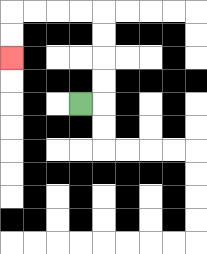{'start': '[3, 4]', 'end': '[0, 2]', 'path_directions': 'R,U,U,U,U,L,L,L,L,D,D', 'path_coordinates': '[[3, 4], [4, 4], [4, 3], [4, 2], [4, 1], [4, 0], [3, 0], [2, 0], [1, 0], [0, 0], [0, 1], [0, 2]]'}